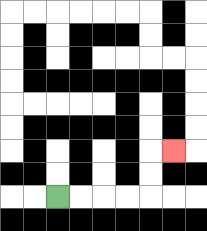{'start': '[2, 8]', 'end': '[7, 6]', 'path_directions': 'R,R,R,R,U,U,R', 'path_coordinates': '[[2, 8], [3, 8], [4, 8], [5, 8], [6, 8], [6, 7], [6, 6], [7, 6]]'}